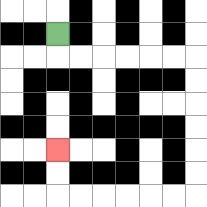{'start': '[2, 1]', 'end': '[2, 6]', 'path_directions': 'D,R,R,R,R,R,R,D,D,D,D,D,D,L,L,L,L,L,L,U,U', 'path_coordinates': '[[2, 1], [2, 2], [3, 2], [4, 2], [5, 2], [6, 2], [7, 2], [8, 2], [8, 3], [8, 4], [8, 5], [8, 6], [8, 7], [8, 8], [7, 8], [6, 8], [5, 8], [4, 8], [3, 8], [2, 8], [2, 7], [2, 6]]'}